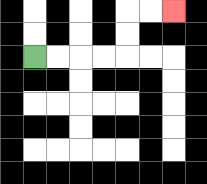{'start': '[1, 2]', 'end': '[7, 0]', 'path_directions': 'R,R,R,R,U,U,R,R', 'path_coordinates': '[[1, 2], [2, 2], [3, 2], [4, 2], [5, 2], [5, 1], [5, 0], [6, 0], [7, 0]]'}